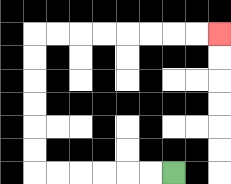{'start': '[7, 7]', 'end': '[9, 1]', 'path_directions': 'L,L,L,L,L,L,U,U,U,U,U,U,R,R,R,R,R,R,R,R', 'path_coordinates': '[[7, 7], [6, 7], [5, 7], [4, 7], [3, 7], [2, 7], [1, 7], [1, 6], [1, 5], [1, 4], [1, 3], [1, 2], [1, 1], [2, 1], [3, 1], [4, 1], [5, 1], [6, 1], [7, 1], [8, 1], [9, 1]]'}